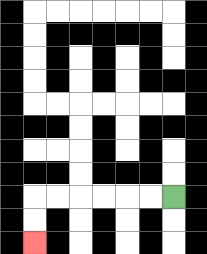{'start': '[7, 8]', 'end': '[1, 10]', 'path_directions': 'L,L,L,L,L,L,D,D', 'path_coordinates': '[[7, 8], [6, 8], [5, 8], [4, 8], [3, 8], [2, 8], [1, 8], [1, 9], [1, 10]]'}